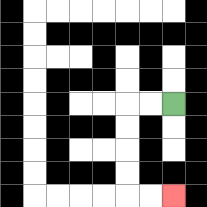{'start': '[7, 4]', 'end': '[7, 8]', 'path_directions': 'L,L,D,D,D,D,R,R', 'path_coordinates': '[[7, 4], [6, 4], [5, 4], [5, 5], [5, 6], [5, 7], [5, 8], [6, 8], [7, 8]]'}